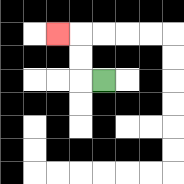{'start': '[4, 3]', 'end': '[2, 1]', 'path_directions': 'L,U,U,L', 'path_coordinates': '[[4, 3], [3, 3], [3, 2], [3, 1], [2, 1]]'}